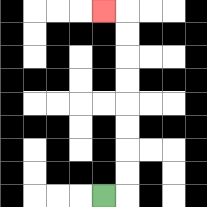{'start': '[4, 8]', 'end': '[4, 0]', 'path_directions': 'R,U,U,U,U,U,U,U,U,L', 'path_coordinates': '[[4, 8], [5, 8], [5, 7], [5, 6], [5, 5], [5, 4], [5, 3], [5, 2], [5, 1], [5, 0], [4, 0]]'}